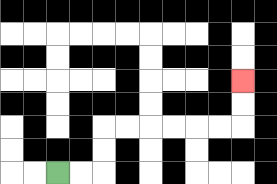{'start': '[2, 7]', 'end': '[10, 3]', 'path_directions': 'R,R,U,U,R,R,R,R,R,R,U,U', 'path_coordinates': '[[2, 7], [3, 7], [4, 7], [4, 6], [4, 5], [5, 5], [6, 5], [7, 5], [8, 5], [9, 5], [10, 5], [10, 4], [10, 3]]'}